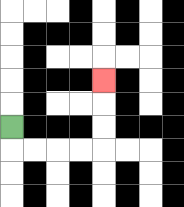{'start': '[0, 5]', 'end': '[4, 3]', 'path_directions': 'D,R,R,R,R,U,U,U', 'path_coordinates': '[[0, 5], [0, 6], [1, 6], [2, 6], [3, 6], [4, 6], [4, 5], [4, 4], [4, 3]]'}